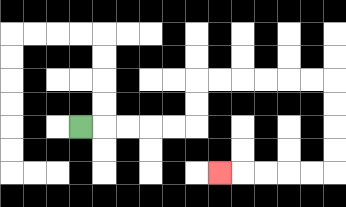{'start': '[3, 5]', 'end': '[9, 7]', 'path_directions': 'R,R,R,R,R,U,U,R,R,R,R,R,R,D,D,D,D,L,L,L,L,L', 'path_coordinates': '[[3, 5], [4, 5], [5, 5], [6, 5], [7, 5], [8, 5], [8, 4], [8, 3], [9, 3], [10, 3], [11, 3], [12, 3], [13, 3], [14, 3], [14, 4], [14, 5], [14, 6], [14, 7], [13, 7], [12, 7], [11, 7], [10, 7], [9, 7]]'}